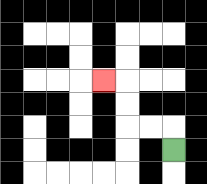{'start': '[7, 6]', 'end': '[4, 3]', 'path_directions': 'U,L,L,U,U,L', 'path_coordinates': '[[7, 6], [7, 5], [6, 5], [5, 5], [5, 4], [5, 3], [4, 3]]'}